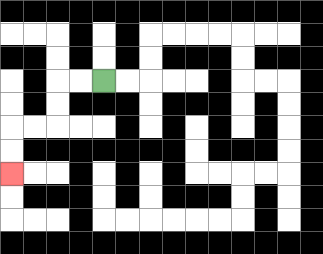{'start': '[4, 3]', 'end': '[0, 7]', 'path_directions': 'L,L,D,D,L,L,D,D', 'path_coordinates': '[[4, 3], [3, 3], [2, 3], [2, 4], [2, 5], [1, 5], [0, 5], [0, 6], [0, 7]]'}